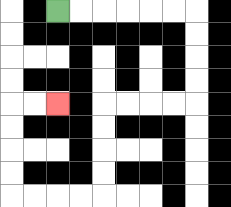{'start': '[2, 0]', 'end': '[2, 4]', 'path_directions': 'R,R,R,R,R,R,D,D,D,D,L,L,L,L,D,D,D,D,L,L,L,L,U,U,U,U,R,R', 'path_coordinates': '[[2, 0], [3, 0], [4, 0], [5, 0], [6, 0], [7, 0], [8, 0], [8, 1], [8, 2], [8, 3], [8, 4], [7, 4], [6, 4], [5, 4], [4, 4], [4, 5], [4, 6], [4, 7], [4, 8], [3, 8], [2, 8], [1, 8], [0, 8], [0, 7], [0, 6], [0, 5], [0, 4], [1, 4], [2, 4]]'}